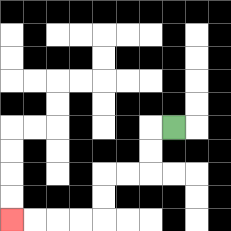{'start': '[7, 5]', 'end': '[0, 9]', 'path_directions': 'L,D,D,L,L,D,D,L,L,L,L', 'path_coordinates': '[[7, 5], [6, 5], [6, 6], [6, 7], [5, 7], [4, 7], [4, 8], [4, 9], [3, 9], [2, 9], [1, 9], [0, 9]]'}